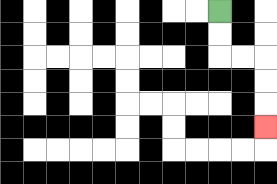{'start': '[9, 0]', 'end': '[11, 5]', 'path_directions': 'D,D,R,R,D,D,D', 'path_coordinates': '[[9, 0], [9, 1], [9, 2], [10, 2], [11, 2], [11, 3], [11, 4], [11, 5]]'}